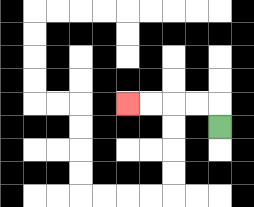{'start': '[9, 5]', 'end': '[5, 4]', 'path_directions': 'U,L,L,L,L', 'path_coordinates': '[[9, 5], [9, 4], [8, 4], [7, 4], [6, 4], [5, 4]]'}